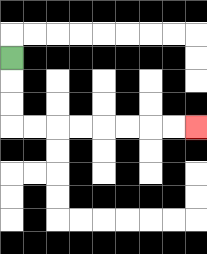{'start': '[0, 2]', 'end': '[8, 5]', 'path_directions': 'D,D,D,R,R,R,R,R,R,R,R', 'path_coordinates': '[[0, 2], [0, 3], [0, 4], [0, 5], [1, 5], [2, 5], [3, 5], [4, 5], [5, 5], [6, 5], [7, 5], [8, 5]]'}